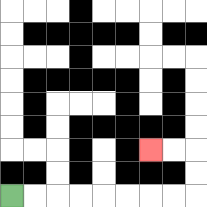{'start': '[0, 8]', 'end': '[6, 6]', 'path_directions': 'R,R,R,R,R,R,R,R,U,U,L,L', 'path_coordinates': '[[0, 8], [1, 8], [2, 8], [3, 8], [4, 8], [5, 8], [6, 8], [7, 8], [8, 8], [8, 7], [8, 6], [7, 6], [6, 6]]'}